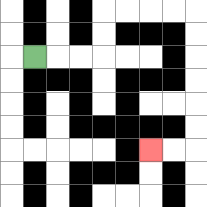{'start': '[1, 2]', 'end': '[6, 6]', 'path_directions': 'R,R,R,U,U,R,R,R,R,D,D,D,D,D,D,L,L', 'path_coordinates': '[[1, 2], [2, 2], [3, 2], [4, 2], [4, 1], [4, 0], [5, 0], [6, 0], [7, 0], [8, 0], [8, 1], [8, 2], [8, 3], [8, 4], [8, 5], [8, 6], [7, 6], [6, 6]]'}